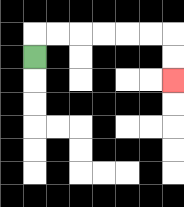{'start': '[1, 2]', 'end': '[7, 3]', 'path_directions': 'U,R,R,R,R,R,R,D,D', 'path_coordinates': '[[1, 2], [1, 1], [2, 1], [3, 1], [4, 1], [5, 1], [6, 1], [7, 1], [7, 2], [7, 3]]'}